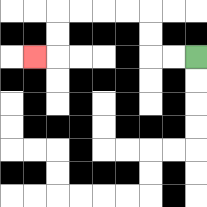{'start': '[8, 2]', 'end': '[1, 2]', 'path_directions': 'L,L,U,U,L,L,L,L,D,D,L', 'path_coordinates': '[[8, 2], [7, 2], [6, 2], [6, 1], [6, 0], [5, 0], [4, 0], [3, 0], [2, 0], [2, 1], [2, 2], [1, 2]]'}